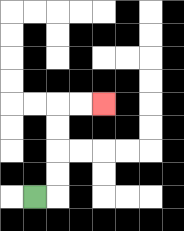{'start': '[1, 8]', 'end': '[4, 4]', 'path_directions': 'R,U,U,U,U,R,R', 'path_coordinates': '[[1, 8], [2, 8], [2, 7], [2, 6], [2, 5], [2, 4], [3, 4], [4, 4]]'}